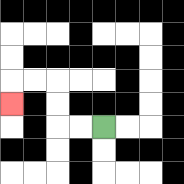{'start': '[4, 5]', 'end': '[0, 4]', 'path_directions': 'L,L,U,U,L,L,D', 'path_coordinates': '[[4, 5], [3, 5], [2, 5], [2, 4], [2, 3], [1, 3], [0, 3], [0, 4]]'}